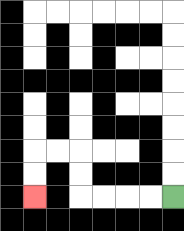{'start': '[7, 8]', 'end': '[1, 8]', 'path_directions': 'L,L,L,L,U,U,L,L,D,D', 'path_coordinates': '[[7, 8], [6, 8], [5, 8], [4, 8], [3, 8], [3, 7], [3, 6], [2, 6], [1, 6], [1, 7], [1, 8]]'}